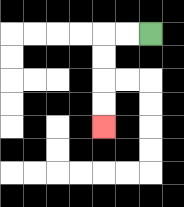{'start': '[6, 1]', 'end': '[4, 5]', 'path_directions': 'L,L,D,D,D,D', 'path_coordinates': '[[6, 1], [5, 1], [4, 1], [4, 2], [4, 3], [4, 4], [4, 5]]'}